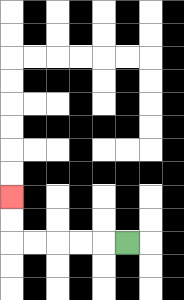{'start': '[5, 10]', 'end': '[0, 8]', 'path_directions': 'L,L,L,L,L,U,U', 'path_coordinates': '[[5, 10], [4, 10], [3, 10], [2, 10], [1, 10], [0, 10], [0, 9], [0, 8]]'}